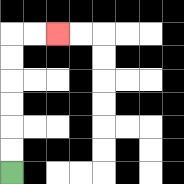{'start': '[0, 7]', 'end': '[2, 1]', 'path_directions': 'U,U,U,U,U,U,R,R', 'path_coordinates': '[[0, 7], [0, 6], [0, 5], [0, 4], [0, 3], [0, 2], [0, 1], [1, 1], [2, 1]]'}